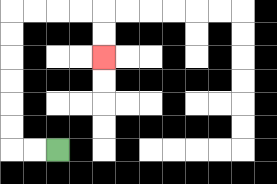{'start': '[2, 6]', 'end': '[4, 2]', 'path_directions': 'L,L,U,U,U,U,U,U,R,R,R,R,D,D', 'path_coordinates': '[[2, 6], [1, 6], [0, 6], [0, 5], [0, 4], [0, 3], [0, 2], [0, 1], [0, 0], [1, 0], [2, 0], [3, 0], [4, 0], [4, 1], [4, 2]]'}